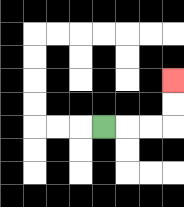{'start': '[4, 5]', 'end': '[7, 3]', 'path_directions': 'R,R,R,U,U', 'path_coordinates': '[[4, 5], [5, 5], [6, 5], [7, 5], [7, 4], [7, 3]]'}